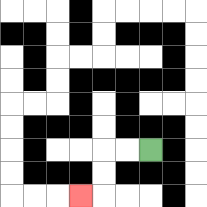{'start': '[6, 6]', 'end': '[3, 8]', 'path_directions': 'L,L,D,D,L', 'path_coordinates': '[[6, 6], [5, 6], [4, 6], [4, 7], [4, 8], [3, 8]]'}